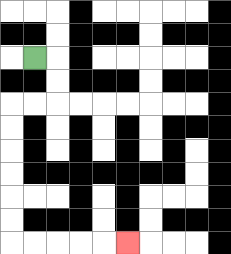{'start': '[1, 2]', 'end': '[5, 10]', 'path_directions': 'R,D,D,L,L,D,D,D,D,D,D,R,R,R,R,R', 'path_coordinates': '[[1, 2], [2, 2], [2, 3], [2, 4], [1, 4], [0, 4], [0, 5], [0, 6], [0, 7], [0, 8], [0, 9], [0, 10], [1, 10], [2, 10], [3, 10], [4, 10], [5, 10]]'}